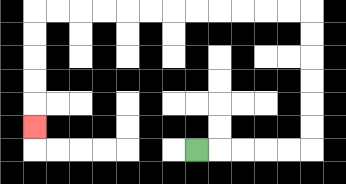{'start': '[8, 6]', 'end': '[1, 5]', 'path_directions': 'R,R,R,R,R,U,U,U,U,U,U,L,L,L,L,L,L,L,L,L,L,L,L,D,D,D,D,D', 'path_coordinates': '[[8, 6], [9, 6], [10, 6], [11, 6], [12, 6], [13, 6], [13, 5], [13, 4], [13, 3], [13, 2], [13, 1], [13, 0], [12, 0], [11, 0], [10, 0], [9, 0], [8, 0], [7, 0], [6, 0], [5, 0], [4, 0], [3, 0], [2, 0], [1, 0], [1, 1], [1, 2], [1, 3], [1, 4], [1, 5]]'}